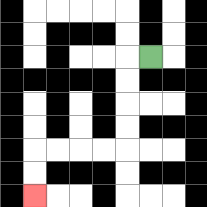{'start': '[6, 2]', 'end': '[1, 8]', 'path_directions': 'L,D,D,D,D,L,L,L,L,D,D', 'path_coordinates': '[[6, 2], [5, 2], [5, 3], [5, 4], [5, 5], [5, 6], [4, 6], [3, 6], [2, 6], [1, 6], [1, 7], [1, 8]]'}